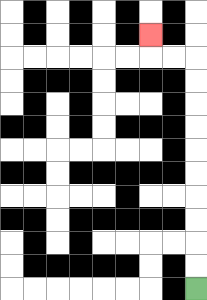{'start': '[8, 12]', 'end': '[6, 1]', 'path_directions': 'U,U,U,U,U,U,U,U,U,U,L,L,U', 'path_coordinates': '[[8, 12], [8, 11], [8, 10], [8, 9], [8, 8], [8, 7], [8, 6], [8, 5], [8, 4], [8, 3], [8, 2], [7, 2], [6, 2], [6, 1]]'}